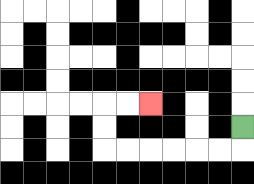{'start': '[10, 5]', 'end': '[6, 4]', 'path_directions': 'D,L,L,L,L,L,L,U,U,R,R', 'path_coordinates': '[[10, 5], [10, 6], [9, 6], [8, 6], [7, 6], [6, 6], [5, 6], [4, 6], [4, 5], [4, 4], [5, 4], [6, 4]]'}